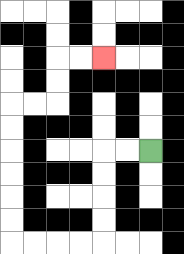{'start': '[6, 6]', 'end': '[4, 2]', 'path_directions': 'L,L,D,D,D,D,L,L,L,L,U,U,U,U,U,U,R,R,U,U,R,R', 'path_coordinates': '[[6, 6], [5, 6], [4, 6], [4, 7], [4, 8], [4, 9], [4, 10], [3, 10], [2, 10], [1, 10], [0, 10], [0, 9], [0, 8], [0, 7], [0, 6], [0, 5], [0, 4], [1, 4], [2, 4], [2, 3], [2, 2], [3, 2], [4, 2]]'}